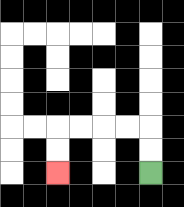{'start': '[6, 7]', 'end': '[2, 7]', 'path_directions': 'U,U,L,L,L,L,D,D', 'path_coordinates': '[[6, 7], [6, 6], [6, 5], [5, 5], [4, 5], [3, 5], [2, 5], [2, 6], [2, 7]]'}